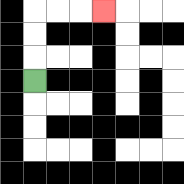{'start': '[1, 3]', 'end': '[4, 0]', 'path_directions': 'U,U,U,R,R,R', 'path_coordinates': '[[1, 3], [1, 2], [1, 1], [1, 0], [2, 0], [3, 0], [4, 0]]'}